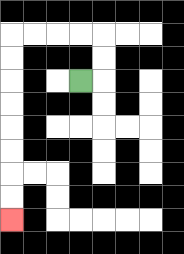{'start': '[3, 3]', 'end': '[0, 9]', 'path_directions': 'R,U,U,L,L,L,L,D,D,D,D,D,D,D,D', 'path_coordinates': '[[3, 3], [4, 3], [4, 2], [4, 1], [3, 1], [2, 1], [1, 1], [0, 1], [0, 2], [0, 3], [0, 4], [0, 5], [0, 6], [0, 7], [0, 8], [0, 9]]'}